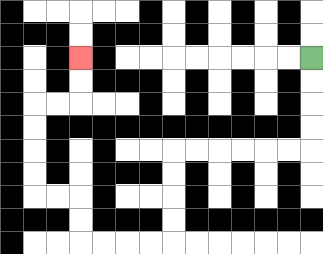{'start': '[13, 2]', 'end': '[3, 2]', 'path_directions': 'D,D,D,D,L,L,L,L,L,L,D,D,D,D,L,L,L,L,U,U,L,L,U,U,U,U,R,R,U,U', 'path_coordinates': '[[13, 2], [13, 3], [13, 4], [13, 5], [13, 6], [12, 6], [11, 6], [10, 6], [9, 6], [8, 6], [7, 6], [7, 7], [7, 8], [7, 9], [7, 10], [6, 10], [5, 10], [4, 10], [3, 10], [3, 9], [3, 8], [2, 8], [1, 8], [1, 7], [1, 6], [1, 5], [1, 4], [2, 4], [3, 4], [3, 3], [3, 2]]'}